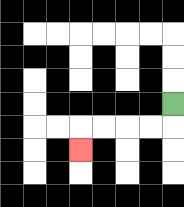{'start': '[7, 4]', 'end': '[3, 6]', 'path_directions': 'D,L,L,L,L,D', 'path_coordinates': '[[7, 4], [7, 5], [6, 5], [5, 5], [4, 5], [3, 5], [3, 6]]'}